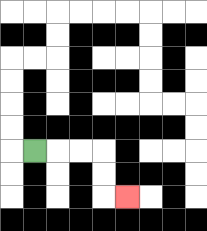{'start': '[1, 6]', 'end': '[5, 8]', 'path_directions': 'R,R,R,D,D,R', 'path_coordinates': '[[1, 6], [2, 6], [3, 6], [4, 6], [4, 7], [4, 8], [5, 8]]'}